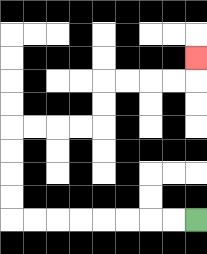{'start': '[8, 9]', 'end': '[8, 2]', 'path_directions': 'L,L,L,L,L,L,L,L,U,U,U,U,R,R,R,R,U,U,R,R,R,R,U', 'path_coordinates': '[[8, 9], [7, 9], [6, 9], [5, 9], [4, 9], [3, 9], [2, 9], [1, 9], [0, 9], [0, 8], [0, 7], [0, 6], [0, 5], [1, 5], [2, 5], [3, 5], [4, 5], [4, 4], [4, 3], [5, 3], [6, 3], [7, 3], [8, 3], [8, 2]]'}